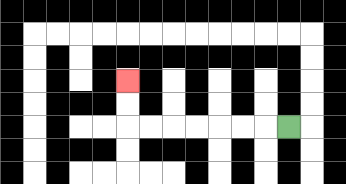{'start': '[12, 5]', 'end': '[5, 3]', 'path_directions': 'L,L,L,L,L,L,L,U,U', 'path_coordinates': '[[12, 5], [11, 5], [10, 5], [9, 5], [8, 5], [7, 5], [6, 5], [5, 5], [5, 4], [5, 3]]'}